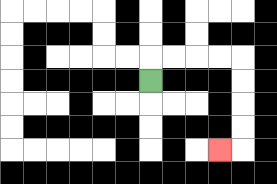{'start': '[6, 3]', 'end': '[9, 6]', 'path_directions': 'U,R,R,R,R,D,D,D,D,L', 'path_coordinates': '[[6, 3], [6, 2], [7, 2], [8, 2], [9, 2], [10, 2], [10, 3], [10, 4], [10, 5], [10, 6], [9, 6]]'}